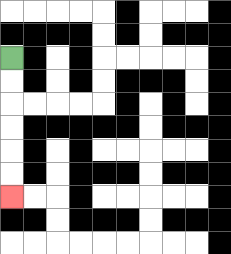{'start': '[0, 2]', 'end': '[0, 8]', 'path_directions': 'D,D,D,D,D,D', 'path_coordinates': '[[0, 2], [0, 3], [0, 4], [0, 5], [0, 6], [0, 7], [0, 8]]'}